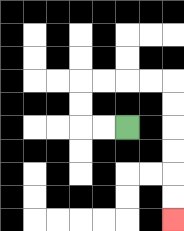{'start': '[5, 5]', 'end': '[7, 9]', 'path_directions': 'L,L,U,U,R,R,R,R,D,D,D,D,D,D', 'path_coordinates': '[[5, 5], [4, 5], [3, 5], [3, 4], [3, 3], [4, 3], [5, 3], [6, 3], [7, 3], [7, 4], [7, 5], [7, 6], [7, 7], [7, 8], [7, 9]]'}